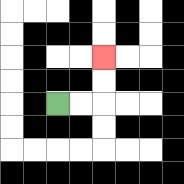{'start': '[2, 4]', 'end': '[4, 2]', 'path_directions': 'R,R,U,U', 'path_coordinates': '[[2, 4], [3, 4], [4, 4], [4, 3], [4, 2]]'}